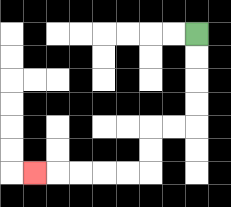{'start': '[8, 1]', 'end': '[1, 7]', 'path_directions': 'D,D,D,D,L,L,D,D,L,L,L,L,L', 'path_coordinates': '[[8, 1], [8, 2], [8, 3], [8, 4], [8, 5], [7, 5], [6, 5], [6, 6], [6, 7], [5, 7], [4, 7], [3, 7], [2, 7], [1, 7]]'}